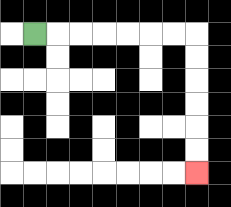{'start': '[1, 1]', 'end': '[8, 7]', 'path_directions': 'R,R,R,R,R,R,R,D,D,D,D,D,D', 'path_coordinates': '[[1, 1], [2, 1], [3, 1], [4, 1], [5, 1], [6, 1], [7, 1], [8, 1], [8, 2], [8, 3], [8, 4], [8, 5], [8, 6], [8, 7]]'}